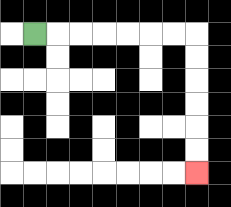{'start': '[1, 1]', 'end': '[8, 7]', 'path_directions': 'R,R,R,R,R,R,R,D,D,D,D,D,D', 'path_coordinates': '[[1, 1], [2, 1], [3, 1], [4, 1], [5, 1], [6, 1], [7, 1], [8, 1], [8, 2], [8, 3], [8, 4], [8, 5], [8, 6], [8, 7]]'}